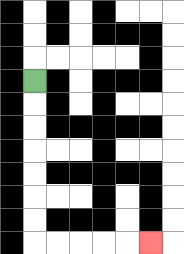{'start': '[1, 3]', 'end': '[6, 10]', 'path_directions': 'D,D,D,D,D,D,D,R,R,R,R,R', 'path_coordinates': '[[1, 3], [1, 4], [1, 5], [1, 6], [1, 7], [1, 8], [1, 9], [1, 10], [2, 10], [3, 10], [4, 10], [5, 10], [6, 10]]'}